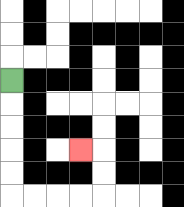{'start': '[0, 3]', 'end': '[3, 6]', 'path_directions': 'D,D,D,D,D,R,R,R,R,U,U,L', 'path_coordinates': '[[0, 3], [0, 4], [0, 5], [0, 6], [0, 7], [0, 8], [1, 8], [2, 8], [3, 8], [4, 8], [4, 7], [4, 6], [3, 6]]'}